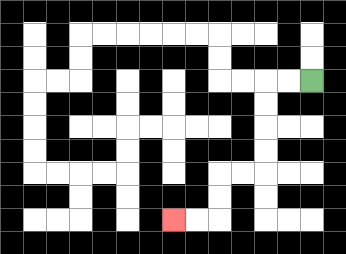{'start': '[13, 3]', 'end': '[7, 9]', 'path_directions': 'L,L,D,D,D,D,L,L,D,D,L,L', 'path_coordinates': '[[13, 3], [12, 3], [11, 3], [11, 4], [11, 5], [11, 6], [11, 7], [10, 7], [9, 7], [9, 8], [9, 9], [8, 9], [7, 9]]'}